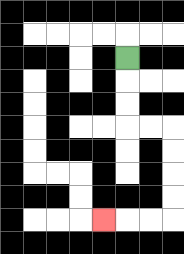{'start': '[5, 2]', 'end': '[4, 9]', 'path_directions': 'D,D,D,R,R,D,D,D,D,L,L,L', 'path_coordinates': '[[5, 2], [5, 3], [5, 4], [5, 5], [6, 5], [7, 5], [7, 6], [7, 7], [7, 8], [7, 9], [6, 9], [5, 9], [4, 9]]'}